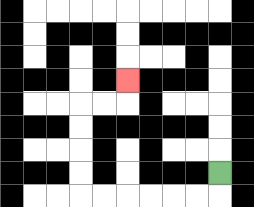{'start': '[9, 7]', 'end': '[5, 3]', 'path_directions': 'D,L,L,L,L,L,L,U,U,U,U,R,R,U', 'path_coordinates': '[[9, 7], [9, 8], [8, 8], [7, 8], [6, 8], [5, 8], [4, 8], [3, 8], [3, 7], [3, 6], [3, 5], [3, 4], [4, 4], [5, 4], [5, 3]]'}